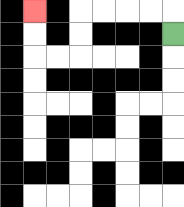{'start': '[7, 1]', 'end': '[1, 0]', 'path_directions': 'U,L,L,L,L,D,D,L,L,U,U', 'path_coordinates': '[[7, 1], [7, 0], [6, 0], [5, 0], [4, 0], [3, 0], [3, 1], [3, 2], [2, 2], [1, 2], [1, 1], [1, 0]]'}